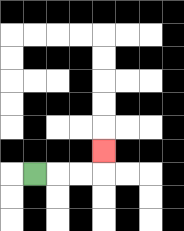{'start': '[1, 7]', 'end': '[4, 6]', 'path_directions': 'R,R,R,U', 'path_coordinates': '[[1, 7], [2, 7], [3, 7], [4, 7], [4, 6]]'}